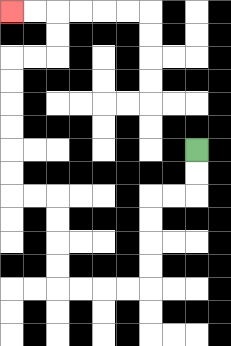{'start': '[8, 6]', 'end': '[0, 0]', 'path_directions': 'D,D,L,L,D,D,D,D,L,L,L,L,U,U,U,U,L,L,U,U,U,U,U,U,R,R,U,U,L,L', 'path_coordinates': '[[8, 6], [8, 7], [8, 8], [7, 8], [6, 8], [6, 9], [6, 10], [6, 11], [6, 12], [5, 12], [4, 12], [3, 12], [2, 12], [2, 11], [2, 10], [2, 9], [2, 8], [1, 8], [0, 8], [0, 7], [0, 6], [0, 5], [0, 4], [0, 3], [0, 2], [1, 2], [2, 2], [2, 1], [2, 0], [1, 0], [0, 0]]'}